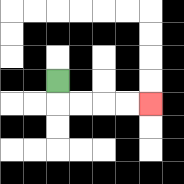{'start': '[2, 3]', 'end': '[6, 4]', 'path_directions': 'D,R,R,R,R', 'path_coordinates': '[[2, 3], [2, 4], [3, 4], [4, 4], [5, 4], [6, 4]]'}